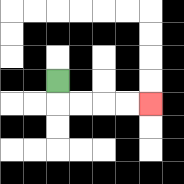{'start': '[2, 3]', 'end': '[6, 4]', 'path_directions': 'D,R,R,R,R', 'path_coordinates': '[[2, 3], [2, 4], [3, 4], [4, 4], [5, 4], [6, 4]]'}